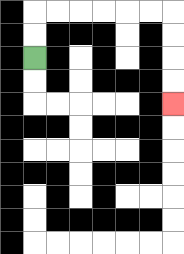{'start': '[1, 2]', 'end': '[7, 4]', 'path_directions': 'U,U,R,R,R,R,R,R,D,D,D,D', 'path_coordinates': '[[1, 2], [1, 1], [1, 0], [2, 0], [3, 0], [4, 0], [5, 0], [6, 0], [7, 0], [7, 1], [7, 2], [7, 3], [7, 4]]'}